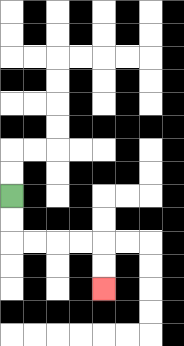{'start': '[0, 8]', 'end': '[4, 12]', 'path_directions': 'D,D,R,R,R,R,D,D', 'path_coordinates': '[[0, 8], [0, 9], [0, 10], [1, 10], [2, 10], [3, 10], [4, 10], [4, 11], [4, 12]]'}